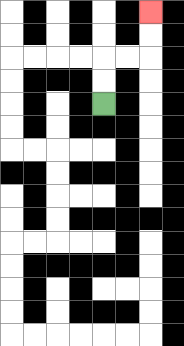{'start': '[4, 4]', 'end': '[6, 0]', 'path_directions': 'U,U,R,R,U,U', 'path_coordinates': '[[4, 4], [4, 3], [4, 2], [5, 2], [6, 2], [6, 1], [6, 0]]'}